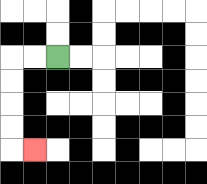{'start': '[2, 2]', 'end': '[1, 6]', 'path_directions': 'L,L,D,D,D,D,R', 'path_coordinates': '[[2, 2], [1, 2], [0, 2], [0, 3], [0, 4], [0, 5], [0, 6], [1, 6]]'}